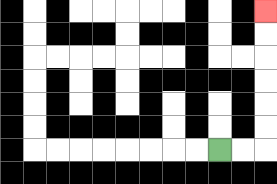{'start': '[9, 6]', 'end': '[11, 0]', 'path_directions': 'R,R,U,U,U,U,U,U', 'path_coordinates': '[[9, 6], [10, 6], [11, 6], [11, 5], [11, 4], [11, 3], [11, 2], [11, 1], [11, 0]]'}